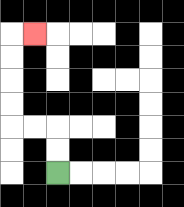{'start': '[2, 7]', 'end': '[1, 1]', 'path_directions': 'U,U,L,L,U,U,U,U,R', 'path_coordinates': '[[2, 7], [2, 6], [2, 5], [1, 5], [0, 5], [0, 4], [0, 3], [0, 2], [0, 1], [1, 1]]'}